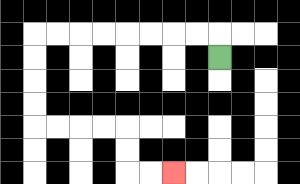{'start': '[9, 2]', 'end': '[7, 7]', 'path_directions': 'U,L,L,L,L,L,L,L,L,D,D,D,D,R,R,R,R,D,D,R,R', 'path_coordinates': '[[9, 2], [9, 1], [8, 1], [7, 1], [6, 1], [5, 1], [4, 1], [3, 1], [2, 1], [1, 1], [1, 2], [1, 3], [1, 4], [1, 5], [2, 5], [3, 5], [4, 5], [5, 5], [5, 6], [5, 7], [6, 7], [7, 7]]'}